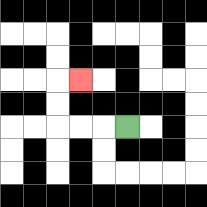{'start': '[5, 5]', 'end': '[3, 3]', 'path_directions': 'L,L,L,U,U,R', 'path_coordinates': '[[5, 5], [4, 5], [3, 5], [2, 5], [2, 4], [2, 3], [3, 3]]'}